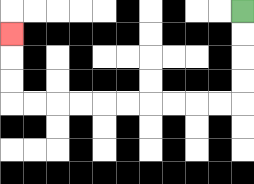{'start': '[10, 0]', 'end': '[0, 1]', 'path_directions': 'D,D,D,D,L,L,L,L,L,L,L,L,L,L,U,U,U', 'path_coordinates': '[[10, 0], [10, 1], [10, 2], [10, 3], [10, 4], [9, 4], [8, 4], [7, 4], [6, 4], [5, 4], [4, 4], [3, 4], [2, 4], [1, 4], [0, 4], [0, 3], [0, 2], [0, 1]]'}